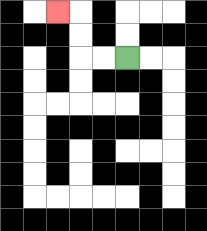{'start': '[5, 2]', 'end': '[2, 0]', 'path_directions': 'L,L,U,U,L', 'path_coordinates': '[[5, 2], [4, 2], [3, 2], [3, 1], [3, 0], [2, 0]]'}